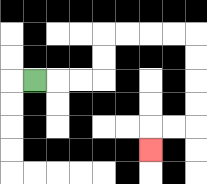{'start': '[1, 3]', 'end': '[6, 6]', 'path_directions': 'R,R,R,U,U,R,R,R,R,D,D,D,D,L,L,D', 'path_coordinates': '[[1, 3], [2, 3], [3, 3], [4, 3], [4, 2], [4, 1], [5, 1], [6, 1], [7, 1], [8, 1], [8, 2], [8, 3], [8, 4], [8, 5], [7, 5], [6, 5], [6, 6]]'}